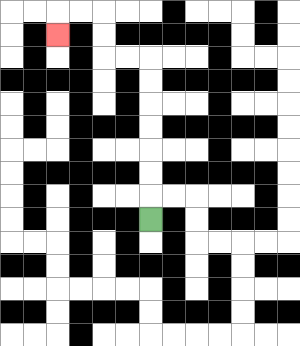{'start': '[6, 9]', 'end': '[2, 1]', 'path_directions': 'U,U,U,U,U,U,U,L,L,U,U,L,L,D', 'path_coordinates': '[[6, 9], [6, 8], [6, 7], [6, 6], [6, 5], [6, 4], [6, 3], [6, 2], [5, 2], [4, 2], [4, 1], [4, 0], [3, 0], [2, 0], [2, 1]]'}